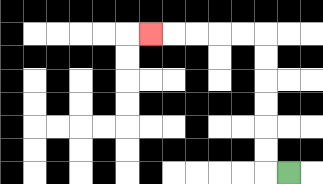{'start': '[12, 7]', 'end': '[6, 1]', 'path_directions': 'L,U,U,U,U,U,U,L,L,L,L,L', 'path_coordinates': '[[12, 7], [11, 7], [11, 6], [11, 5], [11, 4], [11, 3], [11, 2], [11, 1], [10, 1], [9, 1], [8, 1], [7, 1], [6, 1]]'}